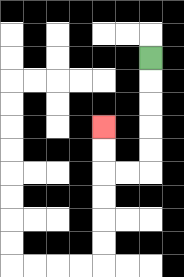{'start': '[6, 2]', 'end': '[4, 5]', 'path_directions': 'D,D,D,D,D,L,L,U,U', 'path_coordinates': '[[6, 2], [6, 3], [6, 4], [6, 5], [6, 6], [6, 7], [5, 7], [4, 7], [4, 6], [4, 5]]'}